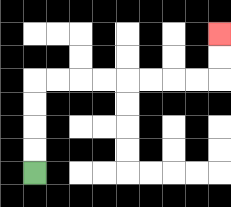{'start': '[1, 7]', 'end': '[9, 1]', 'path_directions': 'U,U,U,U,R,R,R,R,R,R,R,R,U,U', 'path_coordinates': '[[1, 7], [1, 6], [1, 5], [1, 4], [1, 3], [2, 3], [3, 3], [4, 3], [5, 3], [6, 3], [7, 3], [8, 3], [9, 3], [9, 2], [9, 1]]'}